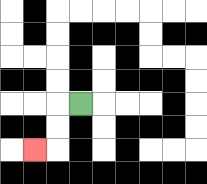{'start': '[3, 4]', 'end': '[1, 6]', 'path_directions': 'L,D,D,L', 'path_coordinates': '[[3, 4], [2, 4], [2, 5], [2, 6], [1, 6]]'}